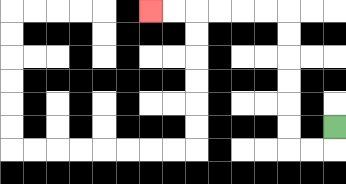{'start': '[14, 5]', 'end': '[6, 0]', 'path_directions': 'D,L,L,U,U,U,U,U,U,L,L,L,L,L,L', 'path_coordinates': '[[14, 5], [14, 6], [13, 6], [12, 6], [12, 5], [12, 4], [12, 3], [12, 2], [12, 1], [12, 0], [11, 0], [10, 0], [9, 0], [8, 0], [7, 0], [6, 0]]'}